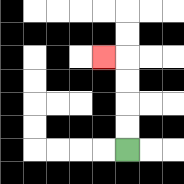{'start': '[5, 6]', 'end': '[4, 2]', 'path_directions': 'U,U,U,U,L', 'path_coordinates': '[[5, 6], [5, 5], [5, 4], [5, 3], [5, 2], [4, 2]]'}